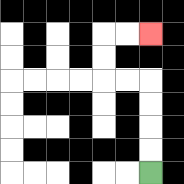{'start': '[6, 7]', 'end': '[6, 1]', 'path_directions': 'U,U,U,U,L,L,U,U,R,R', 'path_coordinates': '[[6, 7], [6, 6], [6, 5], [6, 4], [6, 3], [5, 3], [4, 3], [4, 2], [4, 1], [5, 1], [6, 1]]'}